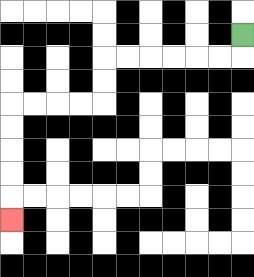{'start': '[10, 1]', 'end': '[0, 9]', 'path_directions': 'D,L,L,L,L,L,L,D,D,L,L,L,L,D,D,D,D,D', 'path_coordinates': '[[10, 1], [10, 2], [9, 2], [8, 2], [7, 2], [6, 2], [5, 2], [4, 2], [4, 3], [4, 4], [3, 4], [2, 4], [1, 4], [0, 4], [0, 5], [0, 6], [0, 7], [0, 8], [0, 9]]'}